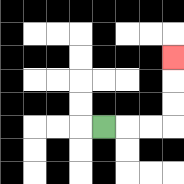{'start': '[4, 5]', 'end': '[7, 2]', 'path_directions': 'R,R,R,U,U,U', 'path_coordinates': '[[4, 5], [5, 5], [6, 5], [7, 5], [7, 4], [7, 3], [7, 2]]'}